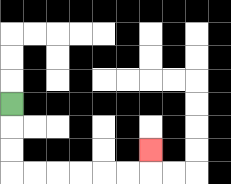{'start': '[0, 4]', 'end': '[6, 6]', 'path_directions': 'D,D,D,R,R,R,R,R,R,U', 'path_coordinates': '[[0, 4], [0, 5], [0, 6], [0, 7], [1, 7], [2, 7], [3, 7], [4, 7], [5, 7], [6, 7], [6, 6]]'}